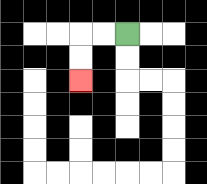{'start': '[5, 1]', 'end': '[3, 3]', 'path_directions': 'L,L,D,D', 'path_coordinates': '[[5, 1], [4, 1], [3, 1], [3, 2], [3, 3]]'}